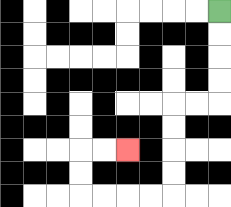{'start': '[9, 0]', 'end': '[5, 6]', 'path_directions': 'D,D,D,D,L,L,D,D,D,D,L,L,L,L,U,U,R,R', 'path_coordinates': '[[9, 0], [9, 1], [9, 2], [9, 3], [9, 4], [8, 4], [7, 4], [7, 5], [7, 6], [7, 7], [7, 8], [6, 8], [5, 8], [4, 8], [3, 8], [3, 7], [3, 6], [4, 6], [5, 6]]'}